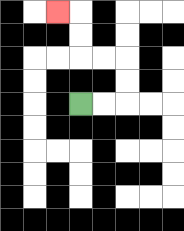{'start': '[3, 4]', 'end': '[2, 0]', 'path_directions': 'R,R,U,U,L,L,U,U,L', 'path_coordinates': '[[3, 4], [4, 4], [5, 4], [5, 3], [5, 2], [4, 2], [3, 2], [3, 1], [3, 0], [2, 0]]'}